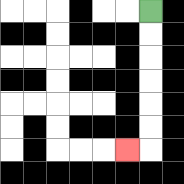{'start': '[6, 0]', 'end': '[5, 6]', 'path_directions': 'D,D,D,D,D,D,L', 'path_coordinates': '[[6, 0], [6, 1], [6, 2], [6, 3], [6, 4], [6, 5], [6, 6], [5, 6]]'}